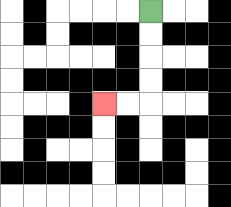{'start': '[6, 0]', 'end': '[4, 4]', 'path_directions': 'D,D,D,D,L,L', 'path_coordinates': '[[6, 0], [6, 1], [6, 2], [6, 3], [6, 4], [5, 4], [4, 4]]'}